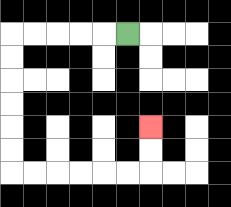{'start': '[5, 1]', 'end': '[6, 5]', 'path_directions': 'L,L,L,L,L,D,D,D,D,D,D,R,R,R,R,R,R,U,U', 'path_coordinates': '[[5, 1], [4, 1], [3, 1], [2, 1], [1, 1], [0, 1], [0, 2], [0, 3], [0, 4], [0, 5], [0, 6], [0, 7], [1, 7], [2, 7], [3, 7], [4, 7], [5, 7], [6, 7], [6, 6], [6, 5]]'}